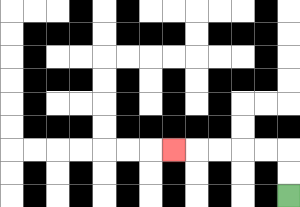{'start': '[12, 8]', 'end': '[7, 6]', 'path_directions': 'U,U,L,L,L,L,L', 'path_coordinates': '[[12, 8], [12, 7], [12, 6], [11, 6], [10, 6], [9, 6], [8, 6], [7, 6]]'}